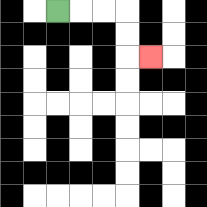{'start': '[2, 0]', 'end': '[6, 2]', 'path_directions': 'R,R,R,D,D,R', 'path_coordinates': '[[2, 0], [3, 0], [4, 0], [5, 0], [5, 1], [5, 2], [6, 2]]'}